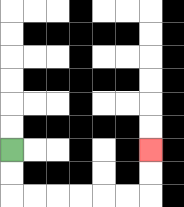{'start': '[0, 6]', 'end': '[6, 6]', 'path_directions': 'D,D,R,R,R,R,R,R,U,U', 'path_coordinates': '[[0, 6], [0, 7], [0, 8], [1, 8], [2, 8], [3, 8], [4, 8], [5, 8], [6, 8], [6, 7], [6, 6]]'}